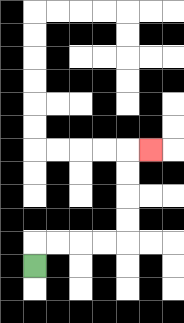{'start': '[1, 11]', 'end': '[6, 6]', 'path_directions': 'U,R,R,R,R,U,U,U,U,R', 'path_coordinates': '[[1, 11], [1, 10], [2, 10], [3, 10], [4, 10], [5, 10], [5, 9], [5, 8], [5, 7], [5, 6], [6, 6]]'}